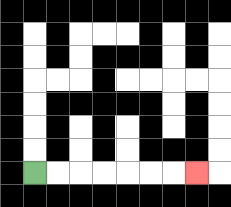{'start': '[1, 7]', 'end': '[8, 7]', 'path_directions': 'R,R,R,R,R,R,R', 'path_coordinates': '[[1, 7], [2, 7], [3, 7], [4, 7], [5, 7], [6, 7], [7, 7], [8, 7]]'}